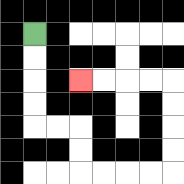{'start': '[1, 1]', 'end': '[3, 3]', 'path_directions': 'D,D,D,D,R,R,D,D,R,R,R,R,U,U,U,U,L,L,L,L', 'path_coordinates': '[[1, 1], [1, 2], [1, 3], [1, 4], [1, 5], [2, 5], [3, 5], [3, 6], [3, 7], [4, 7], [5, 7], [6, 7], [7, 7], [7, 6], [7, 5], [7, 4], [7, 3], [6, 3], [5, 3], [4, 3], [3, 3]]'}